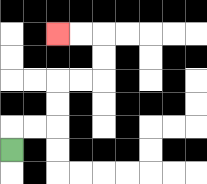{'start': '[0, 6]', 'end': '[2, 1]', 'path_directions': 'U,R,R,U,U,R,R,U,U,L,L', 'path_coordinates': '[[0, 6], [0, 5], [1, 5], [2, 5], [2, 4], [2, 3], [3, 3], [4, 3], [4, 2], [4, 1], [3, 1], [2, 1]]'}